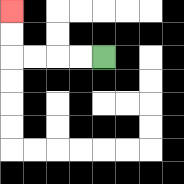{'start': '[4, 2]', 'end': '[0, 0]', 'path_directions': 'L,L,L,L,U,U', 'path_coordinates': '[[4, 2], [3, 2], [2, 2], [1, 2], [0, 2], [0, 1], [0, 0]]'}